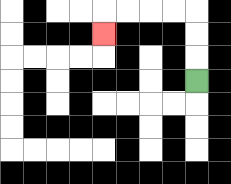{'start': '[8, 3]', 'end': '[4, 1]', 'path_directions': 'U,U,U,L,L,L,L,D', 'path_coordinates': '[[8, 3], [8, 2], [8, 1], [8, 0], [7, 0], [6, 0], [5, 0], [4, 0], [4, 1]]'}